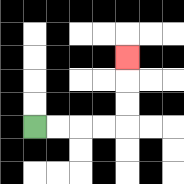{'start': '[1, 5]', 'end': '[5, 2]', 'path_directions': 'R,R,R,R,U,U,U', 'path_coordinates': '[[1, 5], [2, 5], [3, 5], [4, 5], [5, 5], [5, 4], [5, 3], [5, 2]]'}